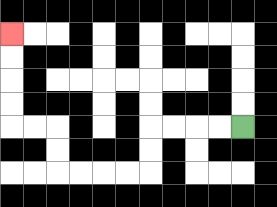{'start': '[10, 5]', 'end': '[0, 1]', 'path_directions': 'L,L,L,L,D,D,L,L,L,L,U,U,L,L,U,U,U,U', 'path_coordinates': '[[10, 5], [9, 5], [8, 5], [7, 5], [6, 5], [6, 6], [6, 7], [5, 7], [4, 7], [3, 7], [2, 7], [2, 6], [2, 5], [1, 5], [0, 5], [0, 4], [0, 3], [0, 2], [0, 1]]'}